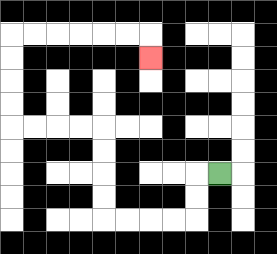{'start': '[9, 7]', 'end': '[6, 2]', 'path_directions': 'L,D,D,L,L,L,L,U,U,U,U,L,L,L,L,U,U,U,U,R,R,R,R,R,R,D', 'path_coordinates': '[[9, 7], [8, 7], [8, 8], [8, 9], [7, 9], [6, 9], [5, 9], [4, 9], [4, 8], [4, 7], [4, 6], [4, 5], [3, 5], [2, 5], [1, 5], [0, 5], [0, 4], [0, 3], [0, 2], [0, 1], [1, 1], [2, 1], [3, 1], [4, 1], [5, 1], [6, 1], [6, 2]]'}